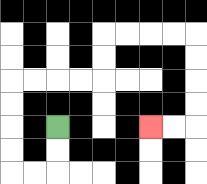{'start': '[2, 5]', 'end': '[6, 5]', 'path_directions': 'D,D,L,L,U,U,U,U,R,R,R,R,U,U,R,R,R,R,D,D,D,D,L,L', 'path_coordinates': '[[2, 5], [2, 6], [2, 7], [1, 7], [0, 7], [0, 6], [0, 5], [0, 4], [0, 3], [1, 3], [2, 3], [3, 3], [4, 3], [4, 2], [4, 1], [5, 1], [6, 1], [7, 1], [8, 1], [8, 2], [8, 3], [8, 4], [8, 5], [7, 5], [6, 5]]'}